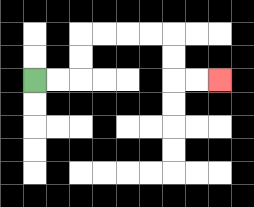{'start': '[1, 3]', 'end': '[9, 3]', 'path_directions': 'R,R,U,U,R,R,R,R,D,D,R,R', 'path_coordinates': '[[1, 3], [2, 3], [3, 3], [3, 2], [3, 1], [4, 1], [5, 1], [6, 1], [7, 1], [7, 2], [7, 3], [8, 3], [9, 3]]'}